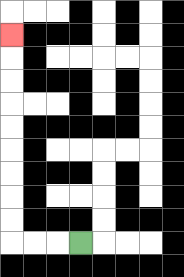{'start': '[3, 10]', 'end': '[0, 1]', 'path_directions': 'L,L,L,U,U,U,U,U,U,U,U,U', 'path_coordinates': '[[3, 10], [2, 10], [1, 10], [0, 10], [0, 9], [0, 8], [0, 7], [0, 6], [0, 5], [0, 4], [0, 3], [0, 2], [0, 1]]'}